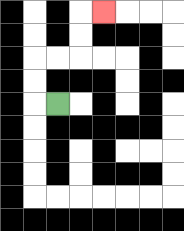{'start': '[2, 4]', 'end': '[4, 0]', 'path_directions': 'L,U,U,R,R,U,U,R', 'path_coordinates': '[[2, 4], [1, 4], [1, 3], [1, 2], [2, 2], [3, 2], [3, 1], [3, 0], [4, 0]]'}